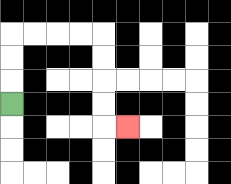{'start': '[0, 4]', 'end': '[5, 5]', 'path_directions': 'U,U,U,R,R,R,R,D,D,D,D,R', 'path_coordinates': '[[0, 4], [0, 3], [0, 2], [0, 1], [1, 1], [2, 1], [3, 1], [4, 1], [4, 2], [4, 3], [4, 4], [4, 5], [5, 5]]'}